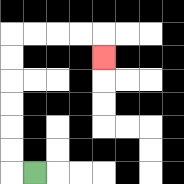{'start': '[1, 7]', 'end': '[4, 2]', 'path_directions': 'L,U,U,U,U,U,U,R,R,R,R,D', 'path_coordinates': '[[1, 7], [0, 7], [0, 6], [0, 5], [0, 4], [0, 3], [0, 2], [0, 1], [1, 1], [2, 1], [3, 1], [4, 1], [4, 2]]'}